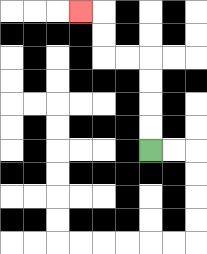{'start': '[6, 6]', 'end': '[3, 0]', 'path_directions': 'U,U,U,U,L,L,U,U,L', 'path_coordinates': '[[6, 6], [6, 5], [6, 4], [6, 3], [6, 2], [5, 2], [4, 2], [4, 1], [4, 0], [3, 0]]'}